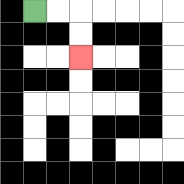{'start': '[1, 0]', 'end': '[3, 2]', 'path_directions': 'R,R,D,D', 'path_coordinates': '[[1, 0], [2, 0], [3, 0], [3, 1], [3, 2]]'}